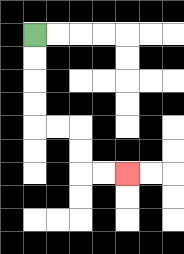{'start': '[1, 1]', 'end': '[5, 7]', 'path_directions': 'D,D,D,D,R,R,D,D,R,R', 'path_coordinates': '[[1, 1], [1, 2], [1, 3], [1, 4], [1, 5], [2, 5], [3, 5], [3, 6], [3, 7], [4, 7], [5, 7]]'}